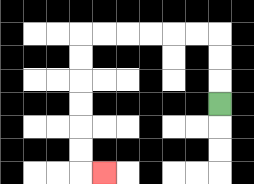{'start': '[9, 4]', 'end': '[4, 7]', 'path_directions': 'U,U,U,L,L,L,L,L,L,D,D,D,D,D,D,R', 'path_coordinates': '[[9, 4], [9, 3], [9, 2], [9, 1], [8, 1], [7, 1], [6, 1], [5, 1], [4, 1], [3, 1], [3, 2], [3, 3], [3, 4], [3, 5], [3, 6], [3, 7], [4, 7]]'}